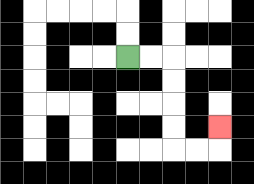{'start': '[5, 2]', 'end': '[9, 5]', 'path_directions': 'R,R,D,D,D,D,R,R,U', 'path_coordinates': '[[5, 2], [6, 2], [7, 2], [7, 3], [7, 4], [7, 5], [7, 6], [8, 6], [9, 6], [9, 5]]'}